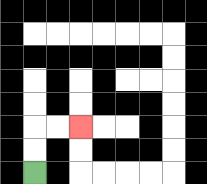{'start': '[1, 7]', 'end': '[3, 5]', 'path_directions': 'U,U,R,R', 'path_coordinates': '[[1, 7], [1, 6], [1, 5], [2, 5], [3, 5]]'}